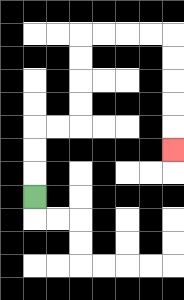{'start': '[1, 8]', 'end': '[7, 6]', 'path_directions': 'U,U,U,R,R,U,U,U,U,R,R,R,R,D,D,D,D,D', 'path_coordinates': '[[1, 8], [1, 7], [1, 6], [1, 5], [2, 5], [3, 5], [3, 4], [3, 3], [3, 2], [3, 1], [4, 1], [5, 1], [6, 1], [7, 1], [7, 2], [7, 3], [7, 4], [7, 5], [7, 6]]'}